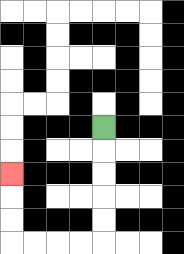{'start': '[4, 5]', 'end': '[0, 7]', 'path_directions': 'D,D,D,D,D,L,L,L,L,U,U,U', 'path_coordinates': '[[4, 5], [4, 6], [4, 7], [4, 8], [4, 9], [4, 10], [3, 10], [2, 10], [1, 10], [0, 10], [0, 9], [0, 8], [0, 7]]'}